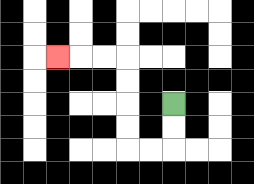{'start': '[7, 4]', 'end': '[2, 2]', 'path_directions': 'D,D,L,L,U,U,U,U,L,L,L', 'path_coordinates': '[[7, 4], [7, 5], [7, 6], [6, 6], [5, 6], [5, 5], [5, 4], [5, 3], [5, 2], [4, 2], [3, 2], [2, 2]]'}